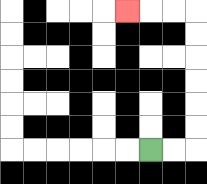{'start': '[6, 6]', 'end': '[5, 0]', 'path_directions': 'R,R,U,U,U,U,U,U,L,L,L', 'path_coordinates': '[[6, 6], [7, 6], [8, 6], [8, 5], [8, 4], [8, 3], [8, 2], [8, 1], [8, 0], [7, 0], [6, 0], [5, 0]]'}